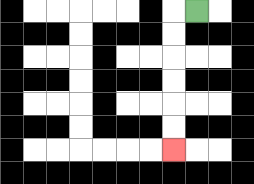{'start': '[8, 0]', 'end': '[7, 6]', 'path_directions': 'L,D,D,D,D,D,D', 'path_coordinates': '[[8, 0], [7, 0], [7, 1], [7, 2], [7, 3], [7, 4], [7, 5], [7, 6]]'}